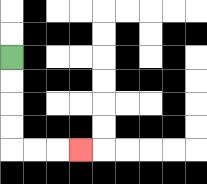{'start': '[0, 2]', 'end': '[3, 6]', 'path_directions': 'D,D,D,D,R,R,R', 'path_coordinates': '[[0, 2], [0, 3], [0, 4], [0, 5], [0, 6], [1, 6], [2, 6], [3, 6]]'}